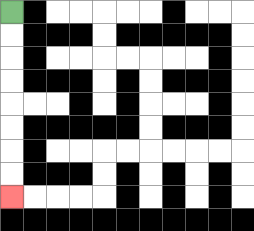{'start': '[0, 0]', 'end': '[0, 8]', 'path_directions': 'D,D,D,D,D,D,D,D', 'path_coordinates': '[[0, 0], [0, 1], [0, 2], [0, 3], [0, 4], [0, 5], [0, 6], [0, 7], [0, 8]]'}